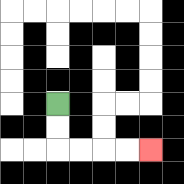{'start': '[2, 4]', 'end': '[6, 6]', 'path_directions': 'D,D,R,R,R,R', 'path_coordinates': '[[2, 4], [2, 5], [2, 6], [3, 6], [4, 6], [5, 6], [6, 6]]'}